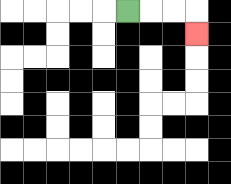{'start': '[5, 0]', 'end': '[8, 1]', 'path_directions': 'R,R,R,D', 'path_coordinates': '[[5, 0], [6, 0], [7, 0], [8, 0], [8, 1]]'}